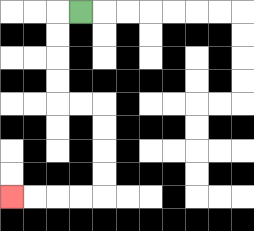{'start': '[3, 0]', 'end': '[0, 8]', 'path_directions': 'L,D,D,D,D,R,R,D,D,D,D,L,L,L,L', 'path_coordinates': '[[3, 0], [2, 0], [2, 1], [2, 2], [2, 3], [2, 4], [3, 4], [4, 4], [4, 5], [4, 6], [4, 7], [4, 8], [3, 8], [2, 8], [1, 8], [0, 8]]'}